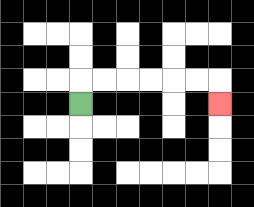{'start': '[3, 4]', 'end': '[9, 4]', 'path_directions': 'U,R,R,R,R,R,R,D', 'path_coordinates': '[[3, 4], [3, 3], [4, 3], [5, 3], [6, 3], [7, 3], [8, 3], [9, 3], [9, 4]]'}